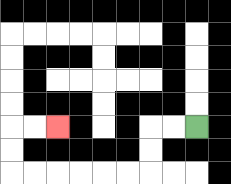{'start': '[8, 5]', 'end': '[2, 5]', 'path_directions': 'L,L,D,D,L,L,L,L,L,L,U,U,R,R', 'path_coordinates': '[[8, 5], [7, 5], [6, 5], [6, 6], [6, 7], [5, 7], [4, 7], [3, 7], [2, 7], [1, 7], [0, 7], [0, 6], [0, 5], [1, 5], [2, 5]]'}